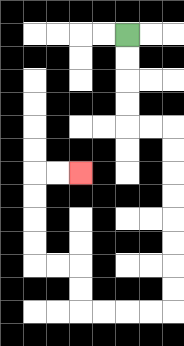{'start': '[5, 1]', 'end': '[3, 7]', 'path_directions': 'D,D,D,D,R,R,D,D,D,D,D,D,D,D,L,L,L,L,U,U,L,L,U,U,U,U,R,R', 'path_coordinates': '[[5, 1], [5, 2], [5, 3], [5, 4], [5, 5], [6, 5], [7, 5], [7, 6], [7, 7], [7, 8], [7, 9], [7, 10], [7, 11], [7, 12], [7, 13], [6, 13], [5, 13], [4, 13], [3, 13], [3, 12], [3, 11], [2, 11], [1, 11], [1, 10], [1, 9], [1, 8], [1, 7], [2, 7], [3, 7]]'}